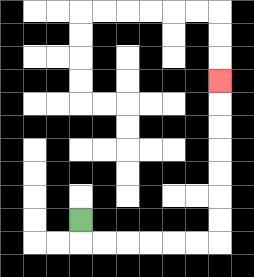{'start': '[3, 9]', 'end': '[9, 3]', 'path_directions': 'D,R,R,R,R,R,R,U,U,U,U,U,U,U', 'path_coordinates': '[[3, 9], [3, 10], [4, 10], [5, 10], [6, 10], [7, 10], [8, 10], [9, 10], [9, 9], [9, 8], [9, 7], [9, 6], [9, 5], [9, 4], [9, 3]]'}